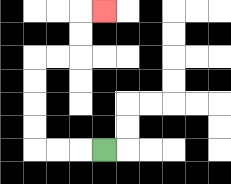{'start': '[4, 6]', 'end': '[4, 0]', 'path_directions': 'L,L,L,U,U,U,U,R,R,U,U,R', 'path_coordinates': '[[4, 6], [3, 6], [2, 6], [1, 6], [1, 5], [1, 4], [1, 3], [1, 2], [2, 2], [3, 2], [3, 1], [3, 0], [4, 0]]'}